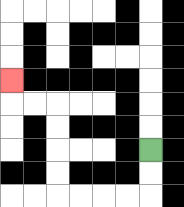{'start': '[6, 6]', 'end': '[0, 3]', 'path_directions': 'D,D,L,L,L,L,U,U,U,U,L,L,U', 'path_coordinates': '[[6, 6], [6, 7], [6, 8], [5, 8], [4, 8], [3, 8], [2, 8], [2, 7], [2, 6], [2, 5], [2, 4], [1, 4], [0, 4], [0, 3]]'}